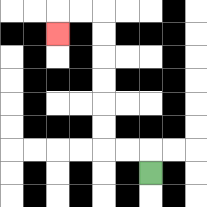{'start': '[6, 7]', 'end': '[2, 1]', 'path_directions': 'U,L,L,U,U,U,U,U,U,L,L,D', 'path_coordinates': '[[6, 7], [6, 6], [5, 6], [4, 6], [4, 5], [4, 4], [4, 3], [4, 2], [4, 1], [4, 0], [3, 0], [2, 0], [2, 1]]'}